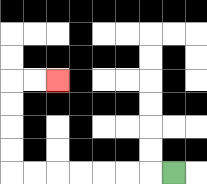{'start': '[7, 7]', 'end': '[2, 3]', 'path_directions': 'L,L,L,L,L,L,L,U,U,U,U,R,R', 'path_coordinates': '[[7, 7], [6, 7], [5, 7], [4, 7], [3, 7], [2, 7], [1, 7], [0, 7], [0, 6], [0, 5], [0, 4], [0, 3], [1, 3], [2, 3]]'}